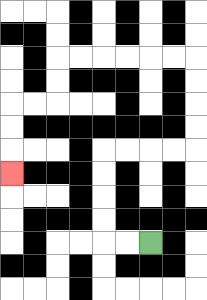{'start': '[6, 10]', 'end': '[0, 7]', 'path_directions': 'L,L,U,U,U,U,R,R,R,R,U,U,U,U,L,L,L,L,L,L,D,D,L,L,D,D,D', 'path_coordinates': '[[6, 10], [5, 10], [4, 10], [4, 9], [4, 8], [4, 7], [4, 6], [5, 6], [6, 6], [7, 6], [8, 6], [8, 5], [8, 4], [8, 3], [8, 2], [7, 2], [6, 2], [5, 2], [4, 2], [3, 2], [2, 2], [2, 3], [2, 4], [1, 4], [0, 4], [0, 5], [0, 6], [0, 7]]'}